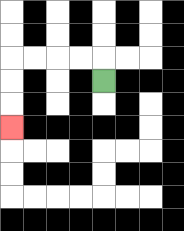{'start': '[4, 3]', 'end': '[0, 5]', 'path_directions': 'U,L,L,L,L,D,D,D', 'path_coordinates': '[[4, 3], [4, 2], [3, 2], [2, 2], [1, 2], [0, 2], [0, 3], [0, 4], [0, 5]]'}